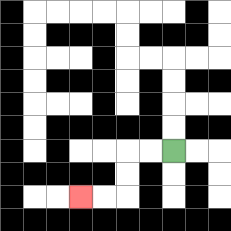{'start': '[7, 6]', 'end': '[3, 8]', 'path_directions': 'L,L,D,D,L,L', 'path_coordinates': '[[7, 6], [6, 6], [5, 6], [5, 7], [5, 8], [4, 8], [3, 8]]'}